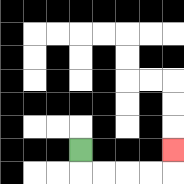{'start': '[3, 6]', 'end': '[7, 6]', 'path_directions': 'D,R,R,R,R,U', 'path_coordinates': '[[3, 6], [3, 7], [4, 7], [5, 7], [6, 7], [7, 7], [7, 6]]'}